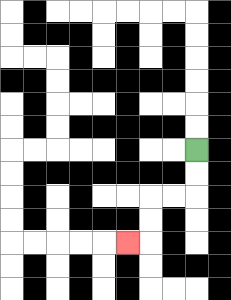{'start': '[8, 6]', 'end': '[5, 10]', 'path_directions': 'D,D,L,L,D,D,L', 'path_coordinates': '[[8, 6], [8, 7], [8, 8], [7, 8], [6, 8], [6, 9], [6, 10], [5, 10]]'}